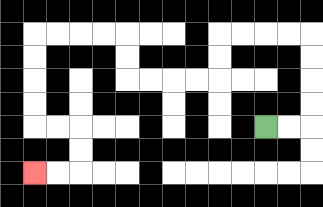{'start': '[11, 5]', 'end': '[1, 7]', 'path_directions': 'R,R,U,U,U,U,L,L,L,L,D,D,L,L,L,L,U,U,L,L,L,L,D,D,D,D,R,R,D,D,L,L', 'path_coordinates': '[[11, 5], [12, 5], [13, 5], [13, 4], [13, 3], [13, 2], [13, 1], [12, 1], [11, 1], [10, 1], [9, 1], [9, 2], [9, 3], [8, 3], [7, 3], [6, 3], [5, 3], [5, 2], [5, 1], [4, 1], [3, 1], [2, 1], [1, 1], [1, 2], [1, 3], [1, 4], [1, 5], [2, 5], [3, 5], [3, 6], [3, 7], [2, 7], [1, 7]]'}